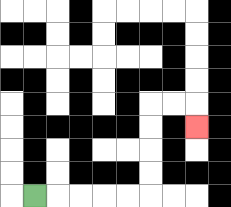{'start': '[1, 8]', 'end': '[8, 5]', 'path_directions': 'R,R,R,R,R,U,U,U,U,R,R,D', 'path_coordinates': '[[1, 8], [2, 8], [3, 8], [4, 8], [5, 8], [6, 8], [6, 7], [6, 6], [6, 5], [6, 4], [7, 4], [8, 4], [8, 5]]'}